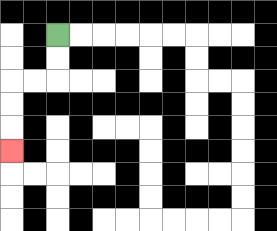{'start': '[2, 1]', 'end': '[0, 6]', 'path_directions': 'D,D,L,L,D,D,D', 'path_coordinates': '[[2, 1], [2, 2], [2, 3], [1, 3], [0, 3], [0, 4], [0, 5], [0, 6]]'}